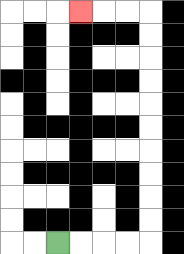{'start': '[2, 10]', 'end': '[3, 0]', 'path_directions': 'R,R,R,R,U,U,U,U,U,U,U,U,U,U,L,L,L', 'path_coordinates': '[[2, 10], [3, 10], [4, 10], [5, 10], [6, 10], [6, 9], [6, 8], [6, 7], [6, 6], [6, 5], [6, 4], [6, 3], [6, 2], [6, 1], [6, 0], [5, 0], [4, 0], [3, 0]]'}